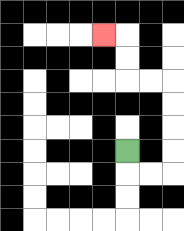{'start': '[5, 6]', 'end': '[4, 1]', 'path_directions': 'D,R,R,U,U,U,U,L,L,U,U,L', 'path_coordinates': '[[5, 6], [5, 7], [6, 7], [7, 7], [7, 6], [7, 5], [7, 4], [7, 3], [6, 3], [5, 3], [5, 2], [5, 1], [4, 1]]'}